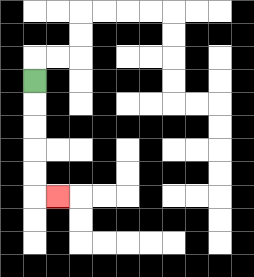{'start': '[1, 3]', 'end': '[2, 8]', 'path_directions': 'D,D,D,D,D,R', 'path_coordinates': '[[1, 3], [1, 4], [1, 5], [1, 6], [1, 7], [1, 8], [2, 8]]'}